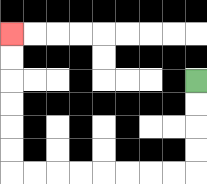{'start': '[8, 3]', 'end': '[0, 1]', 'path_directions': 'D,D,D,D,L,L,L,L,L,L,L,L,U,U,U,U,U,U', 'path_coordinates': '[[8, 3], [8, 4], [8, 5], [8, 6], [8, 7], [7, 7], [6, 7], [5, 7], [4, 7], [3, 7], [2, 7], [1, 7], [0, 7], [0, 6], [0, 5], [0, 4], [0, 3], [0, 2], [0, 1]]'}